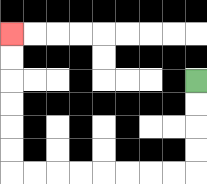{'start': '[8, 3]', 'end': '[0, 1]', 'path_directions': 'D,D,D,D,L,L,L,L,L,L,L,L,U,U,U,U,U,U', 'path_coordinates': '[[8, 3], [8, 4], [8, 5], [8, 6], [8, 7], [7, 7], [6, 7], [5, 7], [4, 7], [3, 7], [2, 7], [1, 7], [0, 7], [0, 6], [0, 5], [0, 4], [0, 3], [0, 2], [0, 1]]'}